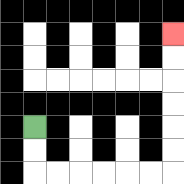{'start': '[1, 5]', 'end': '[7, 1]', 'path_directions': 'D,D,R,R,R,R,R,R,U,U,U,U,U,U', 'path_coordinates': '[[1, 5], [1, 6], [1, 7], [2, 7], [3, 7], [4, 7], [5, 7], [6, 7], [7, 7], [7, 6], [7, 5], [7, 4], [7, 3], [7, 2], [7, 1]]'}